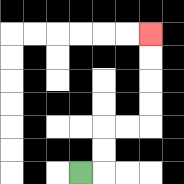{'start': '[3, 7]', 'end': '[6, 1]', 'path_directions': 'R,U,U,R,R,U,U,U,U', 'path_coordinates': '[[3, 7], [4, 7], [4, 6], [4, 5], [5, 5], [6, 5], [6, 4], [6, 3], [6, 2], [6, 1]]'}